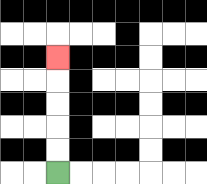{'start': '[2, 7]', 'end': '[2, 2]', 'path_directions': 'U,U,U,U,U', 'path_coordinates': '[[2, 7], [2, 6], [2, 5], [2, 4], [2, 3], [2, 2]]'}